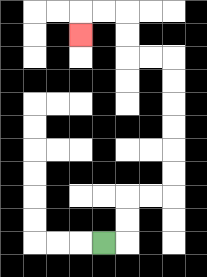{'start': '[4, 10]', 'end': '[3, 1]', 'path_directions': 'R,U,U,R,R,U,U,U,U,U,U,L,L,U,U,L,L,D', 'path_coordinates': '[[4, 10], [5, 10], [5, 9], [5, 8], [6, 8], [7, 8], [7, 7], [7, 6], [7, 5], [7, 4], [7, 3], [7, 2], [6, 2], [5, 2], [5, 1], [5, 0], [4, 0], [3, 0], [3, 1]]'}